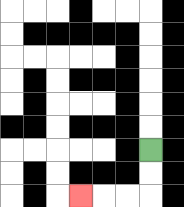{'start': '[6, 6]', 'end': '[3, 8]', 'path_directions': 'D,D,L,L,L', 'path_coordinates': '[[6, 6], [6, 7], [6, 8], [5, 8], [4, 8], [3, 8]]'}